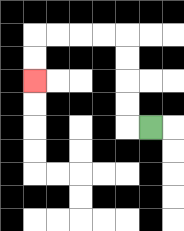{'start': '[6, 5]', 'end': '[1, 3]', 'path_directions': 'L,U,U,U,U,L,L,L,L,D,D', 'path_coordinates': '[[6, 5], [5, 5], [5, 4], [5, 3], [5, 2], [5, 1], [4, 1], [3, 1], [2, 1], [1, 1], [1, 2], [1, 3]]'}